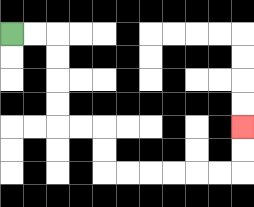{'start': '[0, 1]', 'end': '[10, 5]', 'path_directions': 'R,R,D,D,D,D,R,R,D,D,R,R,R,R,R,R,U,U', 'path_coordinates': '[[0, 1], [1, 1], [2, 1], [2, 2], [2, 3], [2, 4], [2, 5], [3, 5], [4, 5], [4, 6], [4, 7], [5, 7], [6, 7], [7, 7], [8, 7], [9, 7], [10, 7], [10, 6], [10, 5]]'}